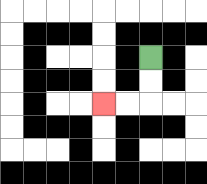{'start': '[6, 2]', 'end': '[4, 4]', 'path_directions': 'D,D,L,L', 'path_coordinates': '[[6, 2], [6, 3], [6, 4], [5, 4], [4, 4]]'}